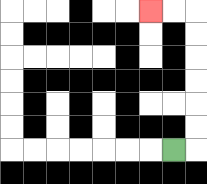{'start': '[7, 6]', 'end': '[6, 0]', 'path_directions': 'R,U,U,U,U,U,U,L,L', 'path_coordinates': '[[7, 6], [8, 6], [8, 5], [8, 4], [8, 3], [8, 2], [8, 1], [8, 0], [7, 0], [6, 0]]'}